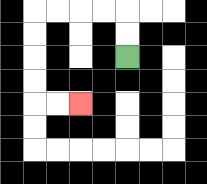{'start': '[5, 2]', 'end': '[3, 4]', 'path_directions': 'U,U,L,L,L,L,D,D,D,D,R,R', 'path_coordinates': '[[5, 2], [5, 1], [5, 0], [4, 0], [3, 0], [2, 0], [1, 0], [1, 1], [1, 2], [1, 3], [1, 4], [2, 4], [3, 4]]'}